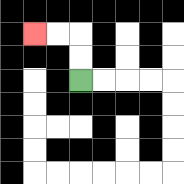{'start': '[3, 3]', 'end': '[1, 1]', 'path_directions': 'U,U,L,L', 'path_coordinates': '[[3, 3], [3, 2], [3, 1], [2, 1], [1, 1]]'}